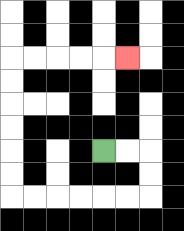{'start': '[4, 6]', 'end': '[5, 2]', 'path_directions': 'R,R,D,D,L,L,L,L,L,L,U,U,U,U,U,U,R,R,R,R,R', 'path_coordinates': '[[4, 6], [5, 6], [6, 6], [6, 7], [6, 8], [5, 8], [4, 8], [3, 8], [2, 8], [1, 8], [0, 8], [0, 7], [0, 6], [0, 5], [0, 4], [0, 3], [0, 2], [1, 2], [2, 2], [3, 2], [4, 2], [5, 2]]'}